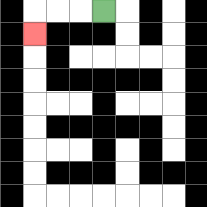{'start': '[4, 0]', 'end': '[1, 1]', 'path_directions': 'L,L,L,D', 'path_coordinates': '[[4, 0], [3, 0], [2, 0], [1, 0], [1, 1]]'}